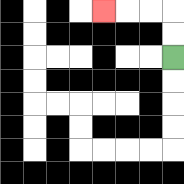{'start': '[7, 2]', 'end': '[4, 0]', 'path_directions': 'U,U,L,L,L', 'path_coordinates': '[[7, 2], [7, 1], [7, 0], [6, 0], [5, 0], [4, 0]]'}